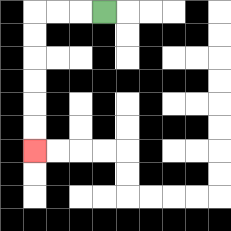{'start': '[4, 0]', 'end': '[1, 6]', 'path_directions': 'L,L,L,D,D,D,D,D,D', 'path_coordinates': '[[4, 0], [3, 0], [2, 0], [1, 0], [1, 1], [1, 2], [1, 3], [1, 4], [1, 5], [1, 6]]'}